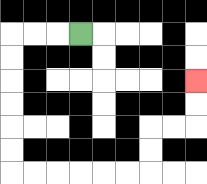{'start': '[3, 1]', 'end': '[8, 3]', 'path_directions': 'L,L,L,D,D,D,D,D,D,R,R,R,R,R,R,U,U,R,R,U,U', 'path_coordinates': '[[3, 1], [2, 1], [1, 1], [0, 1], [0, 2], [0, 3], [0, 4], [0, 5], [0, 6], [0, 7], [1, 7], [2, 7], [3, 7], [4, 7], [5, 7], [6, 7], [6, 6], [6, 5], [7, 5], [8, 5], [8, 4], [8, 3]]'}